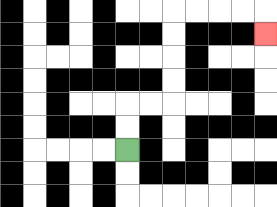{'start': '[5, 6]', 'end': '[11, 1]', 'path_directions': 'U,U,R,R,U,U,U,U,R,R,R,R,D', 'path_coordinates': '[[5, 6], [5, 5], [5, 4], [6, 4], [7, 4], [7, 3], [7, 2], [7, 1], [7, 0], [8, 0], [9, 0], [10, 0], [11, 0], [11, 1]]'}